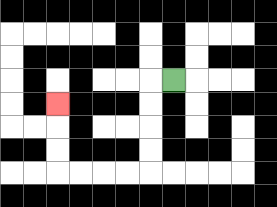{'start': '[7, 3]', 'end': '[2, 4]', 'path_directions': 'L,D,D,D,D,L,L,L,L,U,U,U', 'path_coordinates': '[[7, 3], [6, 3], [6, 4], [6, 5], [6, 6], [6, 7], [5, 7], [4, 7], [3, 7], [2, 7], [2, 6], [2, 5], [2, 4]]'}